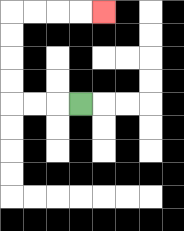{'start': '[3, 4]', 'end': '[4, 0]', 'path_directions': 'L,L,L,U,U,U,U,R,R,R,R', 'path_coordinates': '[[3, 4], [2, 4], [1, 4], [0, 4], [0, 3], [0, 2], [0, 1], [0, 0], [1, 0], [2, 0], [3, 0], [4, 0]]'}